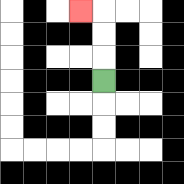{'start': '[4, 3]', 'end': '[3, 0]', 'path_directions': 'U,U,U,L', 'path_coordinates': '[[4, 3], [4, 2], [4, 1], [4, 0], [3, 0]]'}